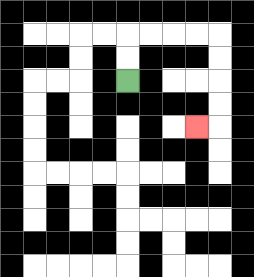{'start': '[5, 3]', 'end': '[8, 5]', 'path_directions': 'U,U,R,R,R,R,D,D,D,D,L', 'path_coordinates': '[[5, 3], [5, 2], [5, 1], [6, 1], [7, 1], [8, 1], [9, 1], [9, 2], [9, 3], [9, 4], [9, 5], [8, 5]]'}